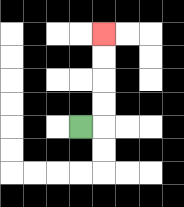{'start': '[3, 5]', 'end': '[4, 1]', 'path_directions': 'R,U,U,U,U', 'path_coordinates': '[[3, 5], [4, 5], [4, 4], [4, 3], [4, 2], [4, 1]]'}